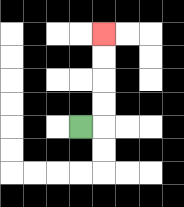{'start': '[3, 5]', 'end': '[4, 1]', 'path_directions': 'R,U,U,U,U', 'path_coordinates': '[[3, 5], [4, 5], [4, 4], [4, 3], [4, 2], [4, 1]]'}